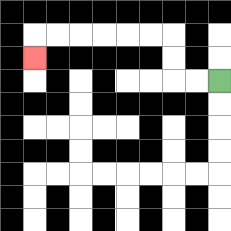{'start': '[9, 3]', 'end': '[1, 2]', 'path_directions': 'L,L,U,U,L,L,L,L,L,L,D', 'path_coordinates': '[[9, 3], [8, 3], [7, 3], [7, 2], [7, 1], [6, 1], [5, 1], [4, 1], [3, 1], [2, 1], [1, 1], [1, 2]]'}